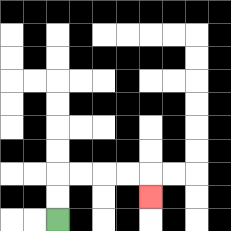{'start': '[2, 9]', 'end': '[6, 8]', 'path_directions': 'U,U,R,R,R,R,D', 'path_coordinates': '[[2, 9], [2, 8], [2, 7], [3, 7], [4, 7], [5, 7], [6, 7], [6, 8]]'}